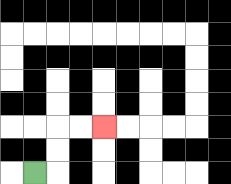{'start': '[1, 7]', 'end': '[4, 5]', 'path_directions': 'R,U,U,R,R', 'path_coordinates': '[[1, 7], [2, 7], [2, 6], [2, 5], [3, 5], [4, 5]]'}